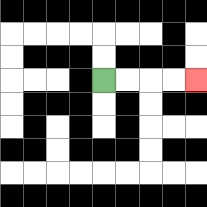{'start': '[4, 3]', 'end': '[8, 3]', 'path_directions': 'R,R,R,R', 'path_coordinates': '[[4, 3], [5, 3], [6, 3], [7, 3], [8, 3]]'}